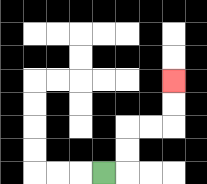{'start': '[4, 7]', 'end': '[7, 3]', 'path_directions': 'R,U,U,R,R,U,U', 'path_coordinates': '[[4, 7], [5, 7], [5, 6], [5, 5], [6, 5], [7, 5], [7, 4], [7, 3]]'}